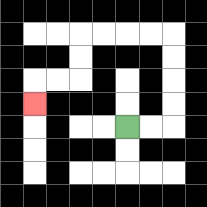{'start': '[5, 5]', 'end': '[1, 4]', 'path_directions': 'R,R,U,U,U,U,L,L,L,L,D,D,L,L,D', 'path_coordinates': '[[5, 5], [6, 5], [7, 5], [7, 4], [7, 3], [7, 2], [7, 1], [6, 1], [5, 1], [4, 1], [3, 1], [3, 2], [3, 3], [2, 3], [1, 3], [1, 4]]'}